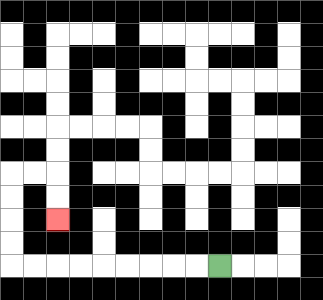{'start': '[9, 11]', 'end': '[2, 9]', 'path_directions': 'L,L,L,L,L,L,L,L,L,U,U,U,U,R,R,D,D', 'path_coordinates': '[[9, 11], [8, 11], [7, 11], [6, 11], [5, 11], [4, 11], [3, 11], [2, 11], [1, 11], [0, 11], [0, 10], [0, 9], [0, 8], [0, 7], [1, 7], [2, 7], [2, 8], [2, 9]]'}